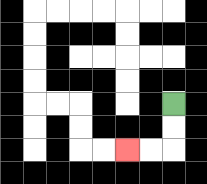{'start': '[7, 4]', 'end': '[5, 6]', 'path_directions': 'D,D,L,L', 'path_coordinates': '[[7, 4], [7, 5], [7, 6], [6, 6], [5, 6]]'}